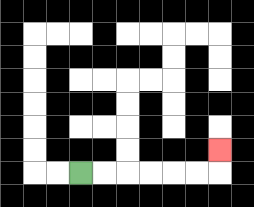{'start': '[3, 7]', 'end': '[9, 6]', 'path_directions': 'R,R,R,R,R,R,U', 'path_coordinates': '[[3, 7], [4, 7], [5, 7], [6, 7], [7, 7], [8, 7], [9, 7], [9, 6]]'}